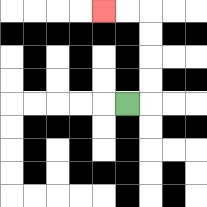{'start': '[5, 4]', 'end': '[4, 0]', 'path_directions': 'R,U,U,U,U,L,L', 'path_coordinates': '[[5, 4], [6, 4], [6, 3], [6, 2], [6, 1], [6, 0], [5, 0], [4, 0]]'}